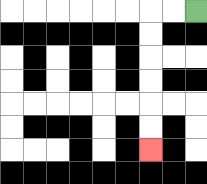{'start': '[8, 0]', 'end': '[6, 6]', 'path_directions': 'L,L,D,D,D,D,D,D', 'path_coordinates': '[[8, 0], [7, 0], [6, 0], [6, 1], [6, 2], [6, 3], [6, 4], [6, 5], [6, 6]]'}